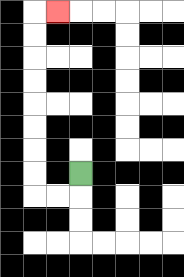{'start': '[3, 7]', 'end': '[2, 0]', 'path_directions': 'D,L,L,U,U,U,U,U,U,U,U,R', 'path_coordinates': '[[3, 7], [3, 8], [2, 8], [1, 8], [1, 7], [1, 6], [1, 5], [1, 4], [1, 3], [1, 2], [1, 1], [1, 0], [2, 0]]'}